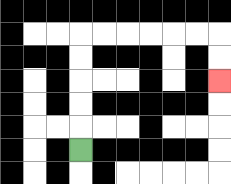{'start': '[3, 6]', 'end': '[9, 3]', 'path_directions': 'U,U,U,U,U,R,R,R,R,R,R,D,D', 'path_coordinates': '[[3, 6], [3, 5], [3, 4], [3, 3], [3, 2], [3, 1], [4, 1], [5, 1], [6, 1], [7, 1], [8, 1], [9, 1], [9, 2], [9, 3]]'}